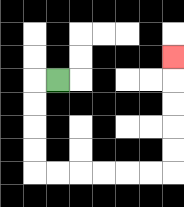{'start': '[2, 3]', 'end': '[7, 2]', 'path_directions': 'L,D,D,D,D,R,R,R,R,R,R,U,U,U,U,U', 'path_coordinates': '[[2, 3], [1, 3], [1, 4], [1, 5], [1, 6], [1, 7], [2, 7], [3, 7], [4, 7], [5, 7], [6, 7], [7, 7], [7, 6], [7, 5], [7, 4], [7, 3], [7, 2]]'}